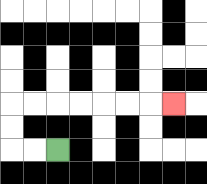{'start': '[2, 6]', 'end': '[7, 4]', 'path_directions': 'L,L,U,U,R,R,R,R,R,R,R', 'path_coordinates': '[[2, 6], [1, 6], [0, 6], [0, 5], [0, 4], [1, 4], [2, 4], [3, 4], [4, 4], [5, 4], [6, 4], [7, 4]]'}